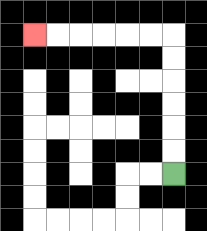{'start': '[7, 7]', 'end': '[1, 1]', 'path_directions': 'U,U,U,U,U,U,L,L,L,L,L,L', 'path_coordinates': '[[7, 7], [7, 6], [7, 5], [7, 4], [7, 3], [7, 2], [7, 1], [6, 1], [5, 1], [4, 1], [3, 1], [2, 1], [1, 1]]'}